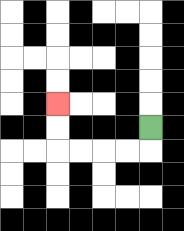{'start': '[6, 5]', 'end': '[2, 4]', 'path_directions': 'D,L,L,L,L,U,U', 'path_coordinates': '[[6, 5], [6, 6], [5, 6], [4, 6], [3, 6], [2, 6], [2, 5], [2, 4]]'}